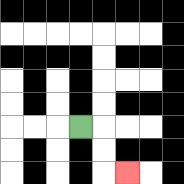{'start': '[3, 5]', 'end': '[5, 7]', 'path_directions': 'R,D,D,R', 'path_coordinates': '[[3, 5], [4, 5], [4, 6], [4, 7], [5, 7]]'}